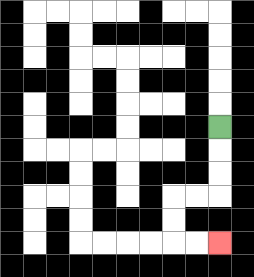{'start': '[9, 5]', 'end': '[9, 10]', 'path_directions': 'D,D,D,L,L,D,D,R,R', 'path_coordinates': '[[9, 5], [9, 6], [9, 7], [9, 8], [8, 8], [7, 8], [7, 9], [7, 10], [8, 10], [9, 10]]'}